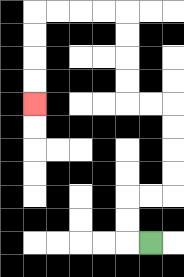{'start': '[6, 10]', 'end': '[1, 4]', 'path_directions': 'L,U,U,R,R,U,U,U,U,L,L,U,U,U,U,L,L,L,L,D,D,D,D', 'path_coordinates': '[[6, 10], [5, 10], [5, 9], [5, 8], [6, 8], [7, 8], [7, 7], [7, 6], [7, 5], [7, 4], [6, 4], [5, 4], [5, 3], [5, 2], [5, 1], [5, 0], [4, 0], [3, 0], [2, 0], [1, 0], [1, 1], [1, 2], [1, 3], [1, 4]]'}